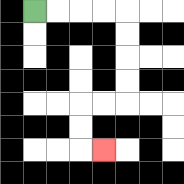{'start': '[1, 0]', 'end': '[4, 6]', 'path_directions': 'R,R,R,R,D,D,D,D,L,L,D,D,R', 'path_coordinates': '[[1, 0], [2, 0], [3, 0], [4, 0], [5, 0], [5, 1], [5, 2], [5, 3], [5, 4], [4, 4], [3, 4], [3, 5], [3, 6], [4, 6]]'}